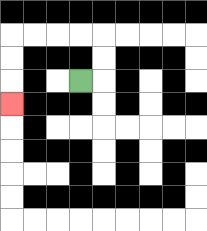{'start': '[3, 3]', 'end': '[0, 4]', 'path_directions': 'R,U,U,L,L,L,L,D,D,D', 'path_coordinates': '[[3, 3], [4, 3], [4, 2], [4, 1], [3, 1], [2, 1], [1, 1], [0, 1], [0, 2], [0, 3], [0, 4]]'}